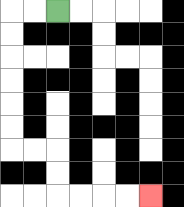{'start': '[2, 0]', 'end': '[6, 8]', 'path_directions': 'L,L,D,D,D,D,D,D,R,R,D,D,R,R,R,R', 'path_coordinates': '[[2, 0], [1, 0], [0, 0], [0, 1], [0, 2], [0, 3], [0, 4], [0, 5], [0, 6], [1, 6], [2, 6], [2, 7], [2, 8], [3, 8], [4, 8], [5, 8], [6, 8]]'}